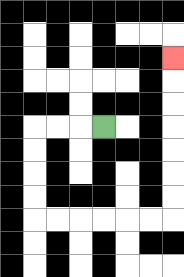{'start': '[4, 5]', 'end': '[7, 2]', 'path_directions': 'L,L,L,D,D,D,D,R,R,R,R,R,R,U,U,U,U,U,U,U', 'path_coordinates': '[[4, 5], [3, 5], [2, 5], [1, 5], [1, 6], [1, 7], [1, 8], [1, 9], [2, 9], [3, 9], [4, 9], [5, 9], [6, 9], [7, 9], [7, 8], [7, 7], [7, 6], [7, 5], [7, 4], [7, 3], [7, 2]]'}